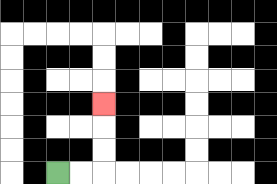{'start': '[2, 7]', 'end': '[4, 4]', 'path_directions': 'R,R,U,U,U', 'path_coordinates': '[[2, 7], [3, 7], [4, 7], [4, 6], [4, 5], [4, 4]]'}